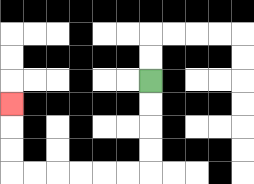{'start': '[6, 3]', 'end': '[0, 4]', 'path_directions': 'D,D,D,D,L,L,L,L,L,L,U,U,U', 'path_coordinates': '[[6, 3], [6, 4], [6, 5], [6, 6], [6, 7], [5, 7], [4, 7], [3, 7], [2, 7], [1, 7], [0, 7], [0, 6], [0, 5], [0, 4]]'}